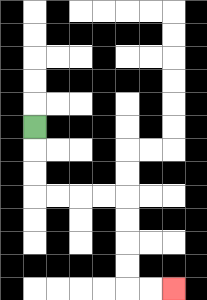{'start': '[1, 5]', 'end': '[7, 12]', 'path_directions': 'D,D,D,R,R,R,R,D,D,D,D,R,R', 'path_coordinates': '[[1, 5], [1, 6], [1, 7], [1, 8], [2, 8], [3, 8], [4, 8], [5, 8], [5, 9], [5, 10], [5, 11], [5, 12], [6, 12], [7, 12]]'}